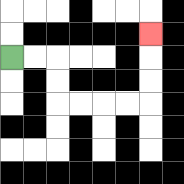{'start': '[0, 2]', 'end': '[6, 1]', 'path_directions': 'R,R,D,D,R,R,R,R,U,U,U', 'path_coordinates': '[[0, 2], [1, 2], [2, 2], [2, 3], [2, 4], [3, 4], [4, 4], [5, 4], [6, 4], [6, 3], [6, 2], [6, 1]]'}